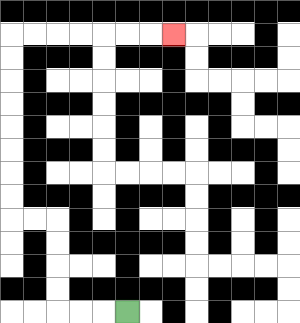{'start': '[5, 13]', 'end': '[7, 1]', 'path_directions': 'L,L,L,U,U,U,U,L,L,U,U,U,U,U,U,U,U,R,R,R,R,R,R,R', 'path_coordinates': '[[5, 13], [4, 13], [3, 13], [2, 13], [2, 12], [2, 11], [2, 10], [2, 9], [1, 9], [0, 9], [0, 8], [0, 7], [0, 6], [0, 5], [0, 4], [0, 3], [0, 2], [0, 1], [1, 1], [2, 1], [3, 1], [4, 1], [5, 1], [6, 1], [7, 1]]'}